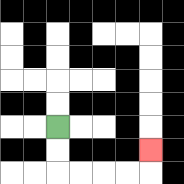{'start': '[2, 5]', 'end': '[6, 6]', 'path_directions': 'D,D,R,R,R,R,U', 'path_coordinates': '[[2, 5], [2, 6], [2, 7], [3, 7], [4, 7], [5, 7], [6, 7], [6, 6]]'}